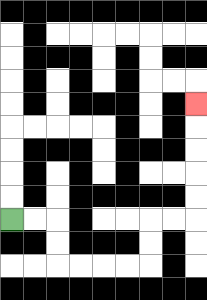{'start': '[0, 9]', 'end': '[8, 4]', 'path_directions': 'R,R,D,D,R,R,R,R,U,U,R,R,U,U,U,U,U', 'path_coordinates': '[[0, 9], [1, 9], [2, 9], [2, 10], [2, 11], [3, 11], [4, 11], [5, 11], [6, 11], [6, 10], [6, 9], [7, 9], [8, 9], [8, 8], [8, 7], [8, 6], [8, 5], [8, 4]]'}